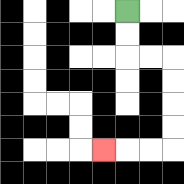{'start': '[5, 0]', 'end': '[4, 6]', 'path_directions': 'D,D,R,R,D,D,D,D,L,L,L', 'path_coordinates': '[[5, 0], [5, 1], [5, 2], [6, 2], [7, 2], [7, 3], [7, 4], [7, 5], [7, 6], [6, 6], [5, 6], [4, 6]]'}